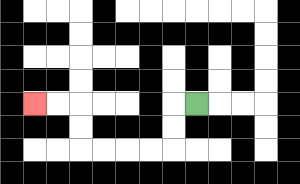{'start': '[8, 4]', 'end': '[1, 4]', 'path_directions': 'L,D,D,L,L,L,L,U,U,L,L', 'path_coordinates': '[[8, 4], [7, 4], [7, 5], [7, 6], [6, 6], [5, 6], [4, 6], [3, 6], [3, 5], [3, 4], [2, 4], [1, 4]]'}